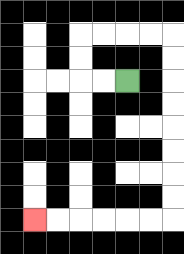{'start': '[5, 3]', 'end': '[1, 9]', 'path_directions': 'L,L,U,U,R,R,R,R,D,D,D,D,D,D,D,D,L,L,L,L,L,L', 'path_coordinates': '[[5, 3], [4, 3], [3, 3], [3, 2], [3, 1], [4, 1], [5, 1], [6, 1], [7, 1], [7, 2], [7, 3], [7, 4], [7, 5], [7, 6], [7, 7], [7, 8], [7, 9], [6, 9], [5, 9], [4, 9], [3, 9], [2, 9], [1, 9]]'}